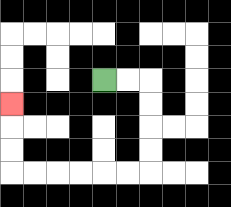{'start': '[4, 3]', 'end': '[0, 4]', 'path_directions': 'R,R,D,D,D,D,L,L,L,L,L,L,U,U,U', 'path_coordinates': '[[4, 3], [5, 3], [6, 3], [6, 4], [6, 5], [6, 6], [6, 7], [5, 7], [4, 7], [3, 7], [2, 7], [1, 7], [0, 7], [0, 6], [0, 5], [0, 4]]'}